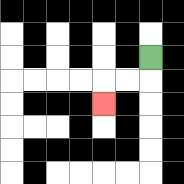{'start': '[6, 2]', 'end': '[4, 4]', 'path_directions': 'D,L,L,D', 'path_coordinates': '[[6, 2], [6, 3], [5, 3], [4, 3], [4, 4]]'}